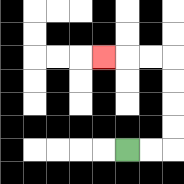{'start': '[5, 6]', 'end': '[4, 2]', 'path_directions': 'R,R,U,U,U,U,L,L,L', 'path_coordinates': '[[5, 6], [6, 6], [7, 6], [7, 5], [7, 4], [7, 3], [7, 2], [6, 2], [5, 2], [4, 2]]'}